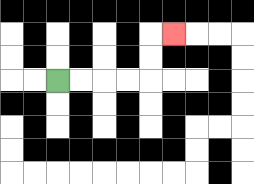{'start': '[2, 3]', 'end': '[7, 1]', 'path_directions': 'R,R,R,R,U,U,R', 'path_coordinates': '[[2, 3], [3, 3], [4, 3], [5, 3], [6, 3], [6, 2], [6, 1], [7, 1]]'}